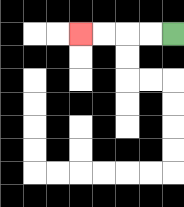{'start': '[7, 1]', 'end': '[3, 1]', 'path_directions': 'L,L,L,L', 'path_coordinates': '[[7, 1], [6, 1], [5, 1], [4, 1], [3, 1]]'}